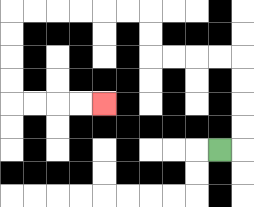{'start': '[9, 6]', 'end': '[4, 4]', 'path_directions': 'R,U,U,U,U,L,L,L,L,U,U,L,L,L,L,L,L,D,D,D,D,R,R,R,R', 'path_coordinates': '[[9, 6], [10, 6], [10, 5], [10, 4], [10, 3], [10, 2], [9, 2], [8, 2], [7, 2], [6, 2], [6, 1], [6, 0], [5, 0], [4, 0], [3, 0], [2, 0], [1, 0], [0, 0], [0, 1], [0, 2], [0, 3], [0, 4], [1, 4], [2, 4], [3, 4], [4, 4]]'}